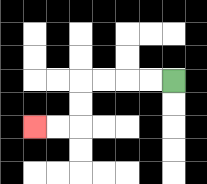{'start': '[7, 3]', 'end': '[1, 5]', 'path_directions': 'L,L,L,L,D,D,L,L', 'path_coordinates': '[[7, 3], [6, 3], [5, 3], [4, 3], [3, 3], [3, 4], [3, 5], [2, 5], [1, 5]]'}